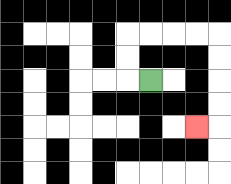{'start': '[6, 3]', 'end': '[8, 5]', 'path_directions': 'L,U,U,R,R,R,R,D,D,D,D,L', 'path_coordinates': '[[6, 3], [5, 3], [5, 2], [5, 1], [6, 1], [7, 1], [8, 1], [9, 1], [9, 2], [9, 3], [9, 4], [9, 5], [8, 5]]'}